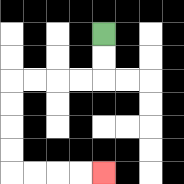{'start': '[4, 1]', 'end': '[4, 7]', 'path_directions': 'D,D,L,L,L,L,D,D,D,D,R,R,R,R', 'path_coordinates': '[[4, 1], [4, 2], [4, 3], [3, 3], [2, 3], [1, 3], [0, 3], [0, 4], [0, 5], [0, 6], [0, 7], [1, 7], [2, 7], [3, 7], [4, 7]]'}